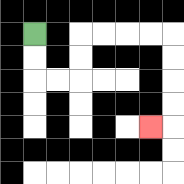{'start': '[1, 1]', 'end': '[6, 5]', 'path_directions': 'D,D,R,R,U,U,R,R,R,R,D,D,D,D,L', 'path_coordinates': '[[1, 1], [1, 2], [1, 3], [2, 3], [3, 3], [3, 2], [3, 1], [4, 1], [5, 1], [6, 1], [7, 1], [7, 2], [7, 3], [7, 4], [7, 5], [6, 5]]'}